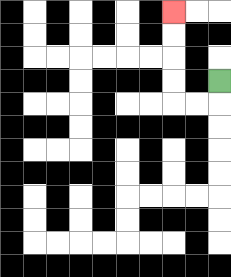{'start': '[9, 3]', 'end': '[7, 0]', 'path_directions': 'D,L,L,U,U,U,U', 'path_coordinates': '[[9, 3], [9, 4], [8, 4], [7, 4], [7, 3], [7, 2], [7, 1], [7, 0]]'}